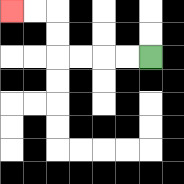{'start': '[6, 2]', 'end': '[0, 0]', 'path_directions': 'L,L,L,L,U,U,L,L', 'path_coordinates': '[[6, 2], [5, 2], [4, 2], [3, 2], [2, 2], [2, 1], [2, 0], [1, 0], [0, 0]]'}